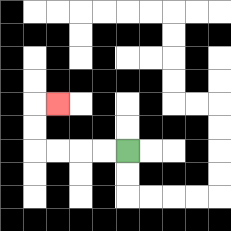{'start': '[5, 6]', 'end': '[2, 4]', 'path_directions': 'L,L,L,L,U,U,R', 'path_coordinates': '[[5, 6], [4, 6], [3, 6], [2, 6], [1, 6], [1, 5], [1, 4], [2, 4]]'}